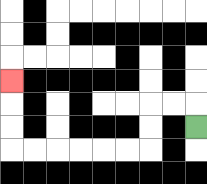{'start': '[8, 5]', 'end': '[0, 3]', 'path_directions': 'U,L,L,D,D,L,L,L,L,L,L,U,U,U', 'path_coordinates': '[[8, 5], [8, 4], [7, 4], [6, 4], [6, 5], [6, 6], [5, 6], [4, 6], [3, 6], [2, 6], [1, 6], [0, 6], [0, 5], [0, 4], [0, 3]]'}